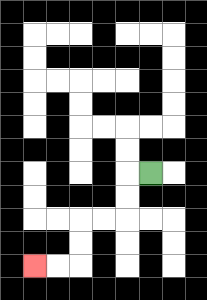{'start': '[6, 7]', 'end': '[1, 11]', 'path_directions': 'L,D,D,L,L,D,D,L,L', 'path_coordinates': '[[6, 7], [5, 7], [5, 8], [5, 9], [4, 9], [3, 9], [3, 10], [3, 11], [2, 11], [1, 11]]'}